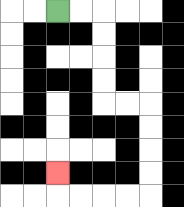{'start': '[2, 0]', 'end': '[2, 7]', 'path_directions': 'R,R,D,D,D,D,R,R,D,D,D,D,L,L,L,L,U', 'path_coordinates': '[[2, 0], [3, 0], [4, 0], [4, 1], [4, 2], [4, 3], [4, 4], [5, 4], [6, 4], [6, 5], [6, 6], [6, 7], [6, 8], [5, 8], [4, 8], [3, 8], [2, 8], [2, 7]]'}